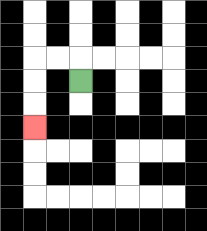{'start': '[3, 3]', 'end': '[1, 5]', 'path_directions': 'U,L,L,D,D,D', 'path_coordinates': '[[3, 3], [3, 2], [2, 2], [1, 2], [1, 3], [1, 4], [1, 5]]'}